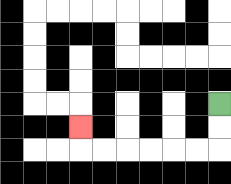{'start': '[9, 4]', 'end': '[3, 5]', 'path_directions': 'D,D,L,L,L,L,L,L,U', 'path_coordinates': '[[9, 4], [9, 5], [9, 6], [8, 6], [7, 6], [6, 6], [5, 6], [4, 6], [3, 6], [3, 5]]'}